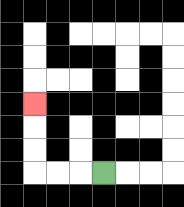{'start': '[4, 7]', 'end': '[1, 4]', 'path_directions': 'L,L,L,U,U,U', 'path_coordinates': '[[4, 7], [3, 7], [2, 7], [1, 7], [1, 6], [1, 5], [1, 4]]'}